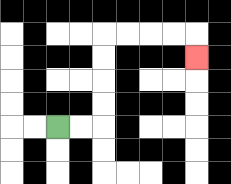{'start': '[2, 5]', 'end': '[8, 2]', 'path_directions': 'R,R,U,U,U,U,R,R,R,R,D', 'path_coordinates': '[[2, 5], [3, 5], [4, 5], [4, 4], [4, 3], [4, 2], [4, 1], [5, 1], [6, 1], [7, 1], [8, 1], [8, 2]]'}